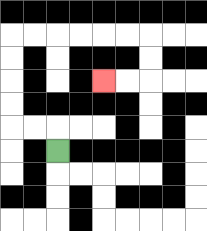{'start': '[2, 6]', 'end': '[4, 3]', 'path_directions': 'U,L,L,U,U,U,U,R,R,R,R,R,R,D,D,L,L', 'path_coordinates': '[[2, 6], [2, 5], [1, 5], [0, 5], [0, 4], [0, 3], [0, 2], [0, 1], [1, 1], [2, 1], [3, 1], [4, 1], [5, 1], [6, 1], [6, 2], [6, 3], [5, 3], [4, 3]]'}